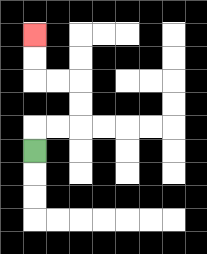{'start': '[1, 6]', 'end': '[1, 1]', 'path_directions': 'U,R,R,U,U,L,L,U,U', 'path_coordinates': '[[1, 6], [1, 5], [2, 5], [3, 5], [3, 4], [3, 3], [2, 3], [1, 3], [1, 2], [1, 1]]'}